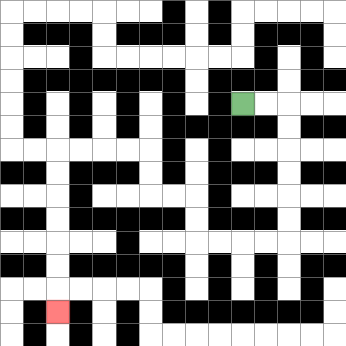{'start': '[10, 4]', 'end': '[2, 13]', 'path_directions': 'R,R,D,D,D,D,D,D,L,L,L,L,U,U,L,L,U,U,L,L,L,L,D,D,D,D,D,D,D', 'path_coordinates': '[[10, 4], [11, 4], [12, 4], [12, 5], [12, 6], [12, 7], [12, 8], [12, 9], [12, 10], [11, 10], [10, 10], [9, 10], [8, 10], [8, 9], [8, 8], [7, 8], [6, 8], [6, 7], [6, 6], [5, 6], [4, 6], [3, 6], [2, 6], [2, 7], [2, 8], [2, 9], [2, 10], [2, 11], [2, 12], [2, 13]]'}